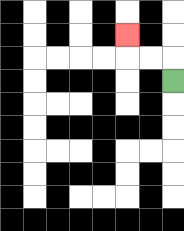{'start': '[7, 3]', 'end': '[5, 1]', 'path_directions': 'U,L,L,U', 'path_coordinates': '[[7, 3], [7, 2], [6, 2], [5, 2], [5, 1]]'}